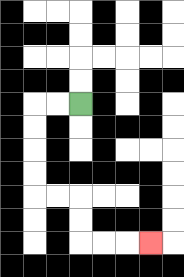{'start': '[3, 4]', 'end': '[6, 10]', 'path_directions': 'L,L,D,D,D,D,R,R,D,D,R,R,R', 'path_coordinates': '[[3, 4], [2, 4], [1, 4], [1, 5], [1, 6], [1, 7], [1, 8], [2, 8], [3, 8], [3, 9], [3, 10], [4, 10], [5, 10], [6, 10]]'}